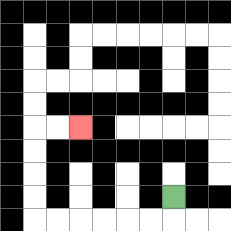{'start': '[7, 8]', 'end': '[3, 5]', 'path_directions': 'D,L,L,L,L,L,L,U,U,U,U,R,R', 'path_coordinates': '[[7, 8], [7, 9], [6, 9], [5, 9], [4, 9], [3, 9], [2, 9], [1, 9], [1, 8], [1, 7], [1, 6], [1, 5], [2, 5], [3, 5]]'}